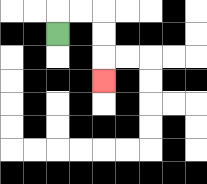{'start': '[2, 1]', 'end': '[4, 3]', 'path_directions': 'U,R,R,D,D,D', 'path_coordinates': '[[2, 1], [2, 0], [3, 0], [4, 0], [4, 1], [4, 2], [4, 3]]'}